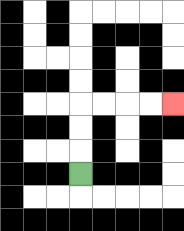{'start': '[3, 7]', 'end': '[7, 4]', 'path_directions': 'U,U,U,R,R,R,R', 'path_coordinates': '[[3, 7], [3, 6], [3, 5], [3, 4], [4, 4], [5, 4], [6, 4], [7, 4]]'}